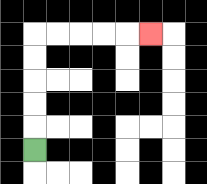{'start': '[1, 6]', 'end': '[6, 1]', 'path_directions': 'U,U,U,U,U,R,R,R,R,R', 'path_coordinates': '[[1, 6], [1, 5], [1, 4], [1, 3], [1, 2], [1, 1], [2, 1], [3, 1], [4, 1], [5, 1], [6, 1]]'}